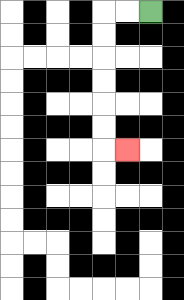{'start': '[6, 0]', 'end': '[5, 6]', 'path_directions': 'L,L,D,D,D,D,D,D,R', 'path_coordinates': '[[6, 0], [5, 0], [4, 0], [4, 1], [4, 2], [4, 3], [4, 4], [4, 5], [4, 6], [5, 6]]'}